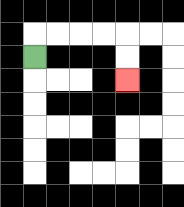{'start': '[1, 2]', 'end': '[5, 3]', 'path_directions': 'U,R,R,R,R,D,D', 'path_coordinates': '[[1, 2], [1, 1], [2, 1], [3, 1], [4, 1], [5, 1], [5, 2], [5, 3]]'}